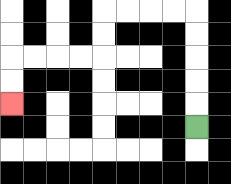{'start': '[8, 5]', 'end': '[0, 4]', 'path_directions': 'U,U,U,U,U,L,L,L,L,D,D,L,L,L,L,D,D', 'path_coordinates': '[[8, 5], [8, 4], [8, 3], [8, 2], [8, 1], [8, 0], [7, 0], [6, 0], [5, 0], [4, 0], [4, 1], [4, 2], [3, 2], [2, 2], [1, 2], [0, 2], [0, 3], [0, 4]]'}